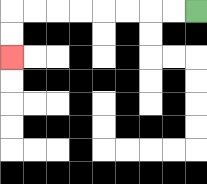{'start': '[8, 0]', 'end': '[0, 2]', 'path_directions': 'L,L,L,L,L,L,L,L,D,D', 'path_coordinates': '[[8, 0], [7, 0], [6, 0], [5, 0], [4, 0], [3, 0], [2, 0], [1, 0], [0, 0], [0, 1], [0, 2]]'}